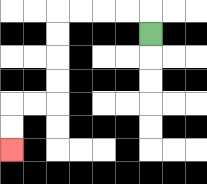{'start': '[6, 1]', 'end': '[0, 6]', 'path_directions': 'U,L,L,L,L,D,D,D,D,L,L,D,D', 'path_coordinates': '[[6, 1], [6, 0], [5, 0], [4, 0], [3, 0], [2, 0], [2, 1], [2, 2], [2, 3], [2, 4], [1, 4], [0, 4], [0, 5], [0, 6]]'}